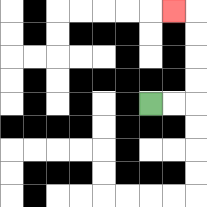{'start': '[6, 4]', 'end': '[7, 0]', 'path_directions': 'R,R,U,U,U,U,L', 'path_coordinates': '[[6, 4], [7, 4], [8, 4], [8, 3], [8, 2], [8, 1], [8, 0], [7, 0]]'}